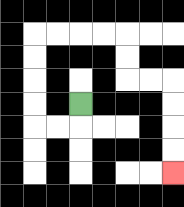{'start': '[3, 4]', 'end': '[7, 7]', 'path_directions': 'D,L,L,U,U,U,U,R,R,R,R,D,D,R,R,D,D,D,D', 'path_coordinates': '[[3, 4], [3, 5], [2, 5], [1, 5], [1, 4], [1, 3], [1, 2], [1, 1], [2, 1], [3, 1], [4, 1], [5, 1], [5, 2], [5, 3], [6, 3], [7, 3], [7, 4], [7, 5], [7, 6], [7, 7]]'}